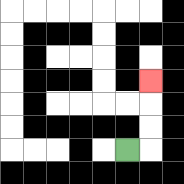{'start': '[5, 6]', 'end': '[6, 3]', 'path_directions': 'R,U,U,U', 'path_coordinates': '[[5, 6], [6, 6], [6, 5], [6, 4], [6, 3]]'}